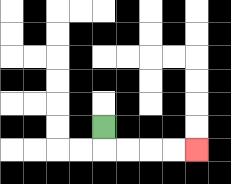{'start': '[4, 5]', 'end': '[8, 6]', 'path_directions': 'D,R,R,R,R', 'path_coordinates': '[[4, 5], [4, 6], [5, 6], [6, 6], [7, 6], [8, 6]]'}